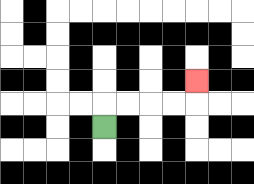{'start': '[4, 5]', 'end': '[8, 3]', 'path_directions': 'U,R,R,R,R,U', 'path_coordinates': '[[4, 5], [4, 4], [5, 4], [6, 4], [7, 4], [8, 4], [8, 3]]'}